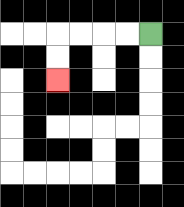{'start': '[6, 1]', 'end': '[2, 3]', 'path_directions': 'L,L,L,L,D,D', 'path_coordinates': '[[6, 1], [5, 1], [4, 1], [3, 1], [2, 1], [2, 2], [2, 3]]'}